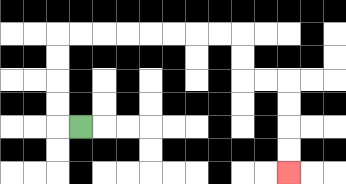{'start': '[3, 5]', 'end': '[12, 7]', 'path_directions': 'L,U,U,U,U,R,R,R,R,R,R,R,R,D,D,R,R,D,D,D,D', 'path_coordinates': '[[3, 5], [2, 5], [2, 4], [2, 3], [2, 2], [2, 1], [3, 1], [4, 1], [5, 1], [6, 1], [7, 1], [8, 1], [9, 1], [10, 1], [10, 2], [10, 3], [11, 3], [12, 3], [12, 4], [12, 5], [12, 6], [12, 7]]'}